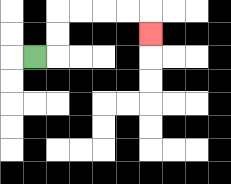{'start': '[1, 2]', 'end': '[6, 1]', 'path_directions': 'R,U,U,R,R,R,R,D', 'path_coordinates': '[[1, 2], [2, 2], [2, 1], [2, 0], [3, 0], [4, 0], [5, 0], [6, 0], [6, 1]]'}